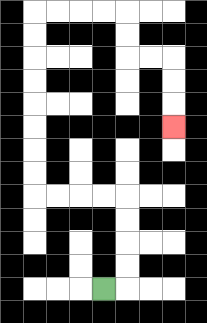{'start': '[4, 12]', 'end': '[7, 5]', 'path_directions': 'R,U,U,U,U,L,L,L,L,U,U,U,U,U,U,U,U,R,R,R,R,D,D,R,R,D,D,D', 'path_coordinates': '[[4, 12], [5, 12], [5, 11], [5, 10], [5, 9], [5, 8], [4, 8], [3, 8], [2, 8], [1, 8], [1, 7], [1, 6], [1, 5], [1, 4], [1, 3], [1, 2], [1, 1], [1, 0], [2, 0], [3, 0], [4, 0], [5, 0], [5, 1], [5, 2], [6, 2], [7, 2], [7, 3], [7, 4], [7, 5]]'}